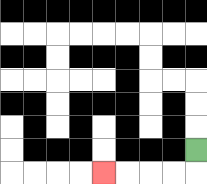{'start': '[8, 6]', 'end': '[4, 7]', 'path_directions': 'D,L,L,L,L', 'path_coordinates': '[[8, 6], [8, 7], [7, 7], [6, 7], [5, 7], [4, 7]]'}